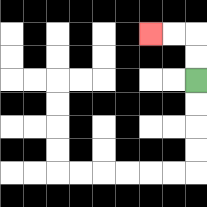{'start': '[8, 3]', 'end': '[6, 1]', 'path_directions': 'U,U,L,L', 'path_coordinates': '[[8, 3], [8, 2], [8, 1], [7, 1], [6, 1]]'}